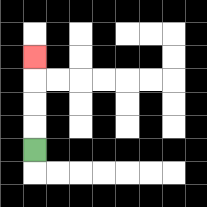{'start': '[1, 6]', 'end': '[1, 2]', 'path_directions': 'U,U,U,U', 'path_coordinates': '[[1, 6], [1, 5], [1, 4], [1, 3], [1, 2]]'}